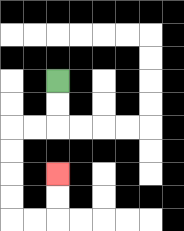{'start': '[2, 3]', 'end': '[2, 7]', 'path_directions': 'D,D,L,L,D,D,D,D,R,R,U,U', 'path_coordinates': '[[2, 3], [2, 4], [2, 5], [1, 5], [0, 5], [0, 6], [0, 7], [0, 8], [0, 9], [1, 9], [2, 9], [2, 8], [2, 7]]'}